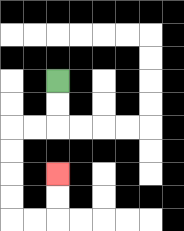{'start': '[2, 3]', 'end': '[2, 7]', 'path_directions': 'D,D,L,L,D,D,D,D,R,R,U,U', 'path_coordinates': '[[2, 3], [2, 4], [2, 5], [1, 5], [0, 5], [0, 6], [0, 7], [0, 8], [0, 9], [1, 9], [2, 9], [2, 8], [2, 7]]'}